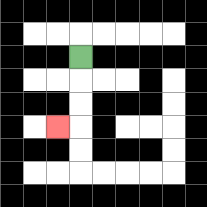{'start': '[3, 2]', 'end': '[2, 5]', 'path_directions': 'D,D,D,L', 'path_coordinates': '[[3, 2], [3, 3], [3, 4], [3, 5], [2, 5]]'}